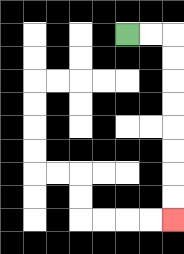{'start': '[5, 1]', 'end': '[7, 9]', 'path_directions': 'R,R,D,D,D,D,D,D,D,D', 'path_coordinates': '[[5, 1], [6, 1], [7, 1], [7, 2], [7, 3], [7, 4], [7, 5], [7, 6], [7, 7], [7, 8], [7, 9]]'}